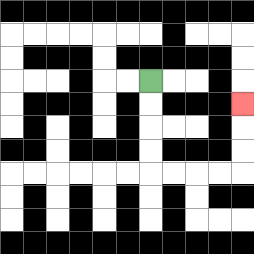{'start': '[6, 3]', 'end': '[10, 4]', 'path_directions': 'D,D,D,D,R,R,R,R,U,U,U', 'path_coordinates': '[[6, 3], [6, 4], [6, 5], [6, 6], [6, 7], [7, 7], [8, 7], [9, 7], [10, 7], [10, 6], [10, 5], [10, 4]]'}